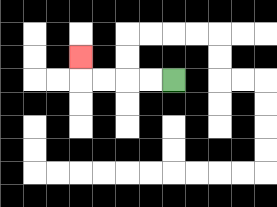{'start': '[7, 3]', 'end': '[3, 2]', 'path_directions': 'L,L,L,L,U', 'path_coordinates': '[[7, 3], [6, 3], [5, 3], [4, 3], [3, 3], [3, 2]]'}